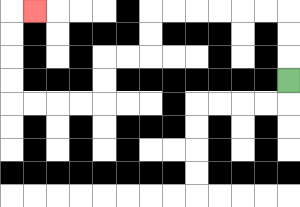{'start': '[12, 3]', 'end': '[1, 0]', 'path_directions': 'U,U,U,L,L,L,L,L,L,D,D,L,L,D,D,L,L,L,L,U,U,U,U,R', 'path_coordinates': '[[12, 3], [12, 2], [12, 1], [12, 0], [11, 0], [10, 0], [9, 0], [8, 0], [7, 0], [6, 0], [6, 1], [6, 2], [5, 2], [4, 2], [4, 3], [4, 4], [3, 4], [2, 4], [1, 4], [0, 4], [0, 3], [0, 2], [0, 1], [0, 0], [1, 0]]'}